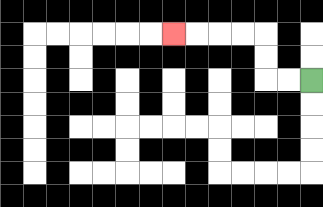{'start': '[13, 3]', 'end': '[7, 1]', 'path_directions': 'L,L,U,U,L,L,L,L', 'path_coordinates': '[[13, 3], [12, 3], [11, 3], [11, 2], [11, 1], [10, 1], [9, 1], [8, 1], [7, 1]]'}